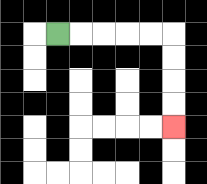{'start': '[2, 1]', 'end': '[7, 5]', 'path_directions': 'R,R,R,R,R,D,D,D,D', 'path_coordinates': '[[2, 1], [3, 1], [4, 1], [5, 1], [6, 1], [7, 1], [7, 2], [7, 3], [7, 4], [7, 5]]'}